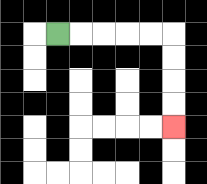{'start': '[2, 1]', 'end': '[7, 5]', 'path_directions': 'R,R,R,R,R,D,D,D,D', 'path_coordinates': '[[2, 1], [3, 1], [4, 1], [5, 1], [6, 1], [7, 1], [7, 2], [7, 3], [7, 4], [7, 5]]'}